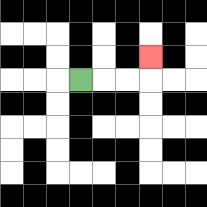{'start': '[3, 3]', 'end': '[6, 2]', 'path_directions': 'R,R,R,U', 'path_coordinates': '[[3, 3], [4, 3], [5, 3], [6, 3], [6, 2]]'}